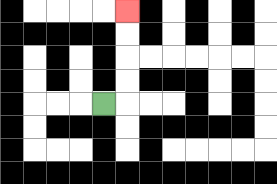{'start': '[4, 4]', 'end': '[5, 0]', 'path_directions': 'R,U,U,U,U', 'path_coordinates': '[[4, 4], [5, 4], [5, 3], [5, 2], [5, 1], [5, 0]]'}